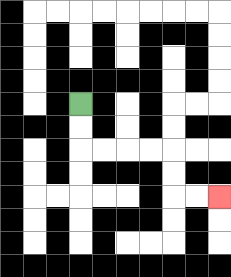{'start': '[3, 4]', 'end': '[9, 8]', 'path_directions': 'D,D,R,R,R,R,D,D,R,R', 'path_coordinates': '[[3, 4], [3, 5], [3, 6], [4, 6], [5, 6], [6, 6], [7, 6], [7, 7], [7, 8], [8, 8], [9, 8]]'}